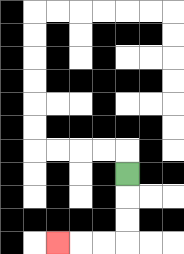{'start': '[5, 7]', 'end': '[2, 10]', 'path_directions': 'D,D,D,L,L,L', 'path_coordinates': '[[5, 7], [5, 8], [5, 9], [5, 10], [4, 10], [3, 10], [2, 10]]'}